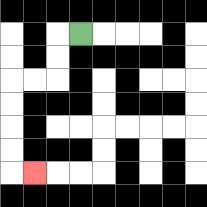{'start': '[3, 1]', 'end': '[1, 7]', 'path_directions': 'L,D,D,L,L,D,D,D,D,R', 'path_coordinates': '[[3, 1], [2, 1], [2, 2], [2, 3], [1, 3], [0, 3], [0, 4], [0, 5], [0, 6], [0, 7], [1, 7]]'}